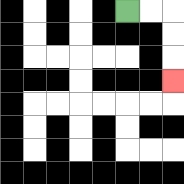{'start': '[5, 0]', 'end': '[7, 3]', 'path_directions': 'R,R,D,D,D', 'path_coordinates': '[[5, 0], [6, 0], [7, 0], [7, 1], [7, 2], [7, 3]]'}